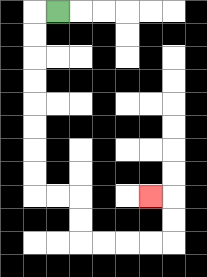{'start': '[2, 0]', 'end': '[6, 8]', 'path_directions': 'L,D,D,D,D,D,D,D,D,R,R,D,D,R,R,R,R,U,U,L', 'path_coordinates': '[[2, 0], [1, 0], [1, 1], [1, 2], [1, 3], [1, 4], [1, 5], [1, 6], [1, 7], [1, 8], [2, 8], [3, 8], [3, 9], [3, 10], [4, 10], [5, 10], [6, 10], [7, 10], [7, 9], [7, 8], [6, 8]]'}